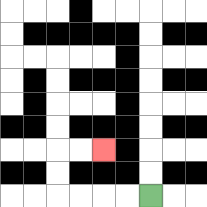{'start': '[6, 8]', 'end': '[4, 6]', 'path_directions': 'L,L,L,L,U,U,R,R', 'path_coordinates': '[[6, 8], [5, 8], [4, 8], [3, 8], [2, 8], [2, 7], [2, 6], [3, 6], [4, 6]]'}